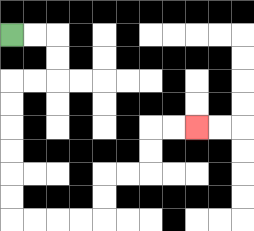{'start': '[0, 1]', 'end': '[8, 5]', 'path_directions': 'R,R,D,D,L,L,D,D,D,D,D,D,R,R,R,R,U,U,R,R,U,U,R,R', 'path_coordinates': '[[0, 1], [1, 1], [2, 1], [2, 2], [2, 3], [1, 3], [0, 3], [0, 4], [0, 5], [0, 6], [0, 7], [0, 8], [0, 9], [1, 9], [2, 9], [3, 9], [4, 9], [4, 8], [4, 7], [5, 7], [6, 7], [6, 6], [6, 5], [7, 5], [8, 5]]'}